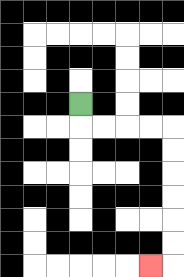{'start': '[3, 4]', 'end': '[6, 11]', 'path_directions': 'D,R,R,R,R,D,D,D,D,D,D,L', 'path_coordinates': '[[3, 4], [3, 5], [4, 5], [5, 5], [6, 5], [7, 5], [7, 6], [7, 7], [7, 8], [7, 9], [7, 10], [7, 11], [6, 11]]'}